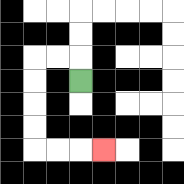{'start': '[3, 3]', 'end': '[4, 6]', 'path_directions': 'U,L,L,D,D,D,D,R,R,R', 'path_coordinates': '[[3, 3], [3, 2], [2, 2], [1, 2], [1, 3], [1, 4], [1, 5], [1, 6], [2, 6], [3, 6], [4, 6]]'}